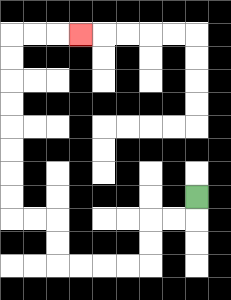{'start': '[8, 8]', 'end': '[3, 1]', 'path_directions': 'D,L,L,D,D,L,L,L,L,U,U,L,L,U,U,U,U,U,U,U,U,R,R,R', 'path_coordinates': '[[8, 8], [8, 9], [7, 9], [6, 9], [6, 10], [6, 11], [5, 11], [4, 11], [3, 11], [2, 11], [2, 10], [2, 9], [1, 9], [0, 9], [0, 8], [0, 7], [0, 6], [0, 5], [0, 4], [0, 3], [0, 2], [0, 1], [1, 1], [2, 1], [3, 1]]'}